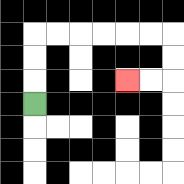{'start': '[1, 4]', 'end': '[5, 3]', 'path_directions': 'U,U,U,R,R,R,R,R,R,D,D,L,L', 'path_coordinates': '[[1, 4], [1, 3], [1, 2], [1, 1], [2, 1], [3, 1], [4, 1], [5, 1], [6, 1], [7, 1], [7, 2], [7, 3], [6, 3], [5, 3]]'}